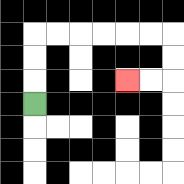{'start': '[1, 4]', 'end': '[5, 3]', 'path_directions': 'U,U,U,R,R,R,R,R,R,D,D,L,L', 'path_coordinates': '[[1, 4], [1, 3], [1, 2], [1, 1], [2, 1], [3, 1], [4, 1], [5, 1], [6, 1], [7, 1], [7, 2], [7, 3], [6, 3], [5, 3]]'}